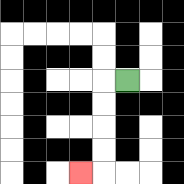{'start': '[5, 3]', 'end': '[3, 7]', 'path_directions': 'L,D,D,D,D,L', 'path_coordinates': '[[5, 3], [4, 3], [4, 4], [4, 5], [4, 6], [4, 7], [3, 7]]'}